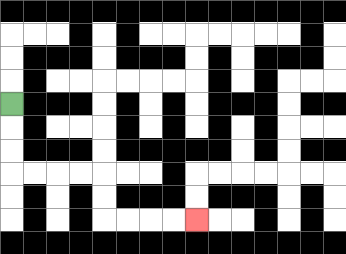{'start': '[0, 4]', 'end': '[8, 9]', 'path_directions': 'D,D,D,R,R,R,R,D,D,R,R,R,R', 'path_coordinates': '[[0, 4], [0, 5], [0, 6], [0, 7], [1, 7], [2, 7], [3, 7], [4, 7], [4, 8], [4, 9], [5, 9], [6, 9], [7, 9], [8, 9]]'}